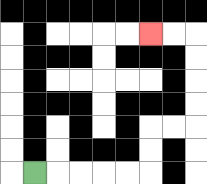{'start': '[1, 7]', 'end': '[6, 1]', 'path_directions': 'R,R,R,R,R,U,U,R,R,U,U,U,U,L,L', 'path_coordinates': '[[1, 7], [2, 7], [3, 7], [4, 7], [5, 7], [6, 7], [6, 6], [6, 5], [7, 5], [8, 5], [8, 4], [8, 3], [8, 2], [8, 1], [7, 1], [6, 1]]'}